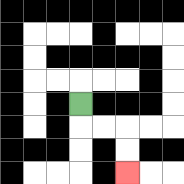{'start': '[3, 4]', 'end': '[5, 7]', 'path_directions': 'D,R,R,D,D', 'path_coordinates': '[[3, 4], [3, 5], [4, 5], [5, 5], [5, 6], [5, 7]]'}